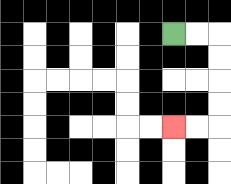{'start': '[7, 1]', 'end': '[7, 5]', 'path_directions': 'R,R,D,D,D,D,L,L', 'path_coordinates': '[[7, 1], [8, 1], [9, 1], [9, 2], [9, 3], [9, 4], [9, 5], [8, 5], [7, 5]]'}